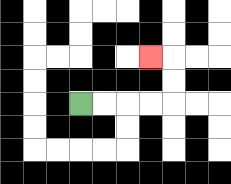{'start': '[3, 4]', 'end': '[6, 2]', 'path_directions': 'R,R,R,R,U,U,L', 'path_coordinates': '[[3, 4], [4, 4], [5, 4], [6, 4], [7, 4], [7, 3], [7, 2], [6, 2]]'}